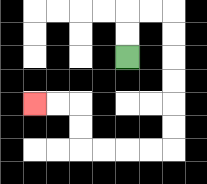{'start': '[5, 2]', 'end': '[1, 4]', 'path_directions': 'U,U,R,R,D,D,D,D,D,D,L,L,L,L,U,U,L,L', 'path_coordinates': '[[5, 2], [5, 1], [5, 0], [6, 0], [7, 0], [7, 1], [7, 2], [7, 3], [7, 4], [7, 5], [7, 6], [6, 6], [5, 6], [4, 6], [3, 6], [3, 5], [3, 4], [2, 4], [1, 4]]'}